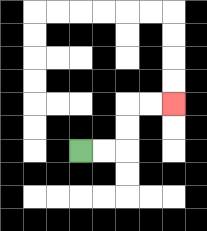{'start': '[3, 6]', 'end': '[7, 4]', 'path_directions': 'R,R,U,U,R,R', 'path_coordinates': '[[3, 6], [4, 6], [5, 6], [5, 5], [5, 4], [6, 4], [7, 4]]'}